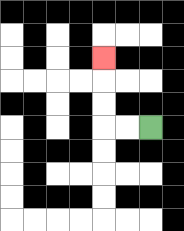{'start': '[6, 5]', 'end': '[4, 2]', 'path_directions': 'L,L,U,U,U', 'path_coordinates': '[[6, 5], [5, 5], [4, 5], [4, 4], [4, 3], [4, 2]]'}